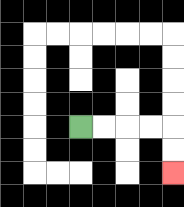{'start': '[3, 5]', 'end': '[7, 7]', 'path_directions': 'R,R,R,R,D,D', 'path_coordinates': '[[3, 5], [4, 5], [5, 5], [6, 5], [7, 5], [7, 6], [7, 7]]'}